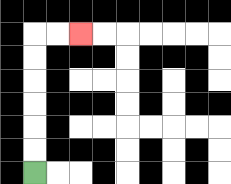{'start': '[1, 7]', 'end': '[3, 1]', 'path_directions': 'U,U,U,U,U,U,R,R', 'path_coordinates': '[[1, 7], [1, 6], [1, 5], [1, 4], [1, 3], [1, 2], [1, 1], [2, 1], [3, 1]]'}